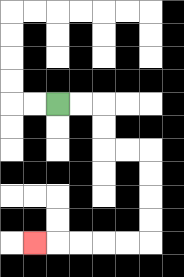{'start': '[2, 4]', 'end': '[1, 10]', 'path_directions': 'R,R,D,D,R,R,D,D,D,D,L,L,L,L,L', 'path_coordinates': '[[2, 4], [3, 4], [4, 4], [4, 5], [4, 6], [5, 6], [6, 6], [6, 7], [6, 8], [6, 9], [6, 10], [5, 10], [4, 10], [3, 10], [2, 10], [1, 10]]'}